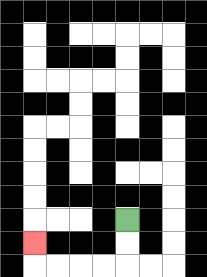{'start': '[5, 9]', 'end': '[1, 10]', 'path_directions': 'D,D,L,L,L,L,U', 'path_coordinates': '[[5, 9], [5, 10], [5, 11], [4, 11], [3, 11], [2, 11], [1, 11], [1, 10]]'}